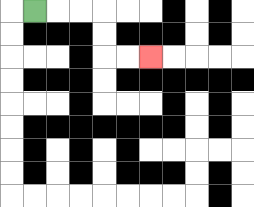{'start': '[1, 0]', 'end': '[6, 2]', 'path_directions': 'R,R,R,D,D,R,R', 'path_coordinates': '[[1, 0], [2, 0], [3, 0], [4, 0], [4, 1], [4, 2], [5, 2], [6, 2]]'}